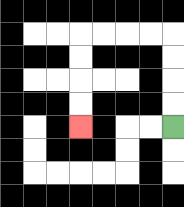{'start': '[7, 5]', 'end': '[3, 5]', 'path_directions': 'U,U,U,U,L,L,L,L,D,D,D,D', 'path_coordinates': '[[7, 5], [7, 4], [7, 3], [7, 2], [7, 1], [6, 1], [5, 1], [4, 1], [3, 1], [3, 2], [3, 3], [3, 4], [3, 5]]'}